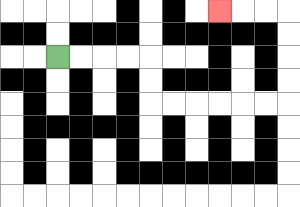{'start': '[2, 2]', 'end': '[9, 0]', 'path_directions': 'R,R,R,R,D,D,R,R,R,R,R,R,U,U,U,U,L,L,L', 'path_coordinates': '[[2, 2], [3, 2], [4, 2], [5, 2], [6, 2], [6, 3], [6, 4], [7, 4], [8, 4], [9, 4], [10, 4], [11, 4], [12, 4], [12, 3], [12, 2], [12, 1], [12, 0], [11, 0], [10, 0], [9, 0]]'}